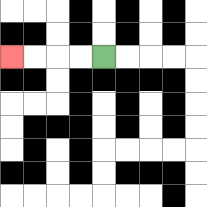{'start': '[4, 2]', 'end': '[0, 2]', 'path_directions': 'L,L,L,L', 'path_coordinates': '[[4, 2], [3, 2], [2, 2], [1, 2], [0, 2]]'}